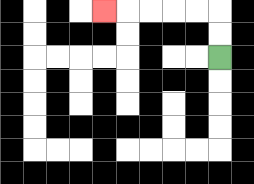{'start': '[9, 2]', 'end': '[4, 0]', 'path_directions': 'U,U,L,L,L,L,L', 'path_coordinates': '[[9, 2], [9, 1], [9, 0], [8, 0], [7, 0], [6, 0], [5, 0], [4, 0]]'}